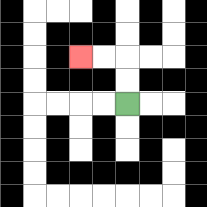{'start': '[5, 4]', 'end': '[3, 2]', 'path_directions': 'U,U,L,L', 'path_coordinates': '[[5, 4], [5, 3], [5, 2], [4, 2], [3, 2]]'}